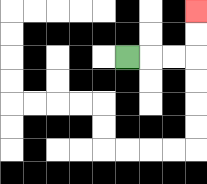{'start': '[5, 2]', 'end': '[8, 0]', 'path_directions': 'R,R,R,U,U', 'path_coordinates': '[[5, 2], [6, 2], [7, 2], [8, 2], [8, 1], [8, 0]]'}